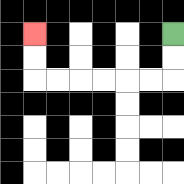{'start': '[7, 1]', 'end': '[1, 1]', 'path_directions': 'D,D,L,L,L,L,L,L,U,U', 'path_coordinates': '[[7, 1], [7, 2], [7, 3], [6, 3], [5, 3], [4, 3], [3, 3], [2, 3], [1, 3], [1, 2], [1, 1]]'}